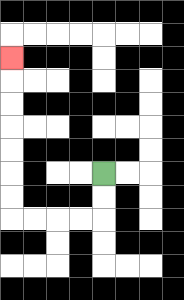{'start': '[4, 7]', 'end': '[0, 2]', 'path_directions': 'D,D,L,L,L,L,U,U,U,U,U,U,U', 'path_coordinates': '[[4, 7], [4, 8], [4, 9], [3, 9], [2, 9], [1, 9], [0, 9], [0, 8], [0, 7], [0, 6], [0, 5], [0, 4], [0, 3], [0, 2]]'}